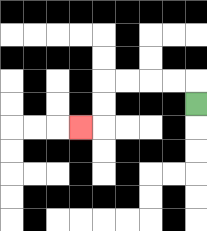{'start': '[8, 4]', 'end': '[3, 5]', 'path_directions': 'U,L,L,L,L,D,D,L', 'path_coordinates': '[[8, 4], [8, 3], [7, 3], [6, 3], [5, 3], [4, 3], [4, 4], [4, 5], [3, 5]]'}